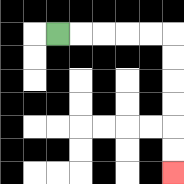{'start': '[2, 1]', 'end': '[7, 7]', 'path_directions': 'R,R,R,R,R,D,D,D,D,D,D', 'path_coordinates': '[[2, 1], [3, 1], [4, 1], [5, 1], [6, 1], [7, 1], [7, 2], [7, 3], [7, 4], [7, 5], [7, 6], [7, 7]]'}